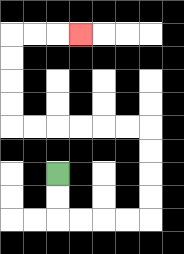{'start': '[2, 7]', 'end': '[3, 1]', 'path_directions': 'D,D,R,R,R,R,U,U,U,U,L,L,L,L,L,L,U,U,U,U,R,R,R', 'path_coordinates': '[[2, 7], [2, 8], [2, 9], [3, 9], [4, 9], [5, 9], [6, 9], [6, 8], [6, 7], [6, 6], [6, 5], [5, 5], [4, 5], [3, 5], [2, 5], [1, 5], [0, 5], [0, 4], [0, 3], [0, 2], [0, 1], [1, 1], [2, 1], [3, 1]]'}